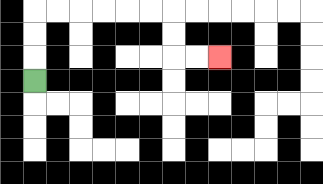{'start': '[1, 3]', 'end': '[9, 2]', 'path_directions': 'U,U,U,R,R,R,R,R,R,D,D,R,R', 'path_coordinates': '[[1, 3], [1, 2], [1, 1], [1, 0], [2, 0], [3, 0], [4, 0], [5, 0], [6, 0], [7, 0], [7, 1], [7, 2], [8, 2], [9, 2]]'}